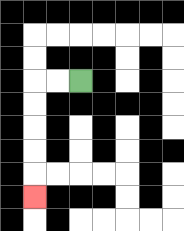{'start': '[3, 3]', 'end': '[1, 8]', 'path_directions': 'L,L,D,D,D,D,D', 'path_coordinates': '[[3, 3], [2, 3], [1, 3], [1, 4], [1, 5], [1, 6], [1, 7], [1, 8]]'}